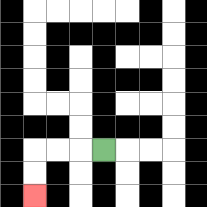{'start': '[4, 6]', 'end': '[1, 8]', 'path_directions': 'L,L,L,D,D', 'path_coordinates': '[[4, 6], [3, 6], [2, 6], [1, 6], [1, 7], [1, 8]]'}